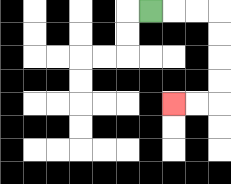{'start': '[6, 0]', 'end': '[7, 4]', 'path_directions': 'R,R,R,D,D,D,D,L,L', 'path_coordinates': '[[6, 0], [7, 0], [8, 0], [9, 0], [9, 1], [9, 2], [9, 3], [9, 4], [8, 4], [7, 4]]'}